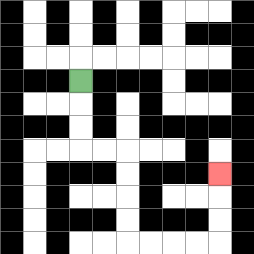{'start': '[3, 3]', 'end': '[9, 7]', 'path_directions': 'D,D,D,R,R,D,D,D,D,R,R,R,R,U,U,U', 'path_coordinates': '[[3, 3], [3, 4], [3, 5], [3, 6], [4, 6], [5, 6], [5, 7], [5, 8], [5, 9], [5, 10], [6, 10], [7, 10], [8, 10], [9, 10], [9, 9], [9, 8], [9, 7]]'}